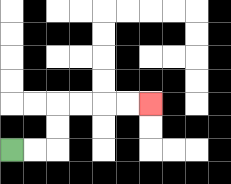{'start': '[0, 6]', 'end': '[6, 4]', 'path_directions': 'R,R,U,U,R,R,R,R', 'path_coordinates': '[[0, 6], [1, 6], [2, 6], [2, 5], [2, 4], [3, 4], [4, 4], [5, 4], [6, 4]]'}